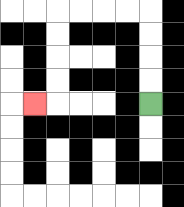{'start': '[6, 4]', 'end': '[1, 4]', 'path_directions': 'U,U,U,U,L,L,L,L,D,D,D,D,L', 'path_coordinates': '[[6, 4], [6, 3], [6, 2], [6, 1], [6, 0], [5, 0], [4, 0], [3, 0], [2, 0], [2, 1], [2, 2], [2, 3], [2, 4], [1, 4]]'}